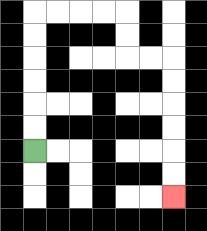{'start': '[1, 6]', 'end': '[7, 8]', 'path_directions': 'U,U,U,U,U,U,R,R,R,R,D,D,R,R,D,D,D,D,D,D', 'path_coordinates': '[[1, 6], [1, 5], [1, 4], [1, 3], [1, 2], [1, 1], [1, 0], [2, 0], [3, 0], [4, 0], [5, 0], [5, 1], [5, 2], [6, 2], [7, 2], [7, 3], [7, 4], [7, 5], [7, 6], [7, 7], [7, 8]]'}